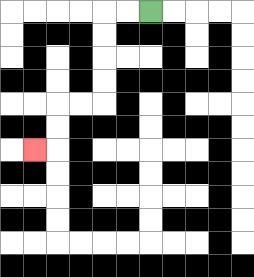{'start': '[6, 0]', 'end': '[1, 6]', 'path_directions': 'L,L,D,D,D,D,L,L,D,D,L', 'path_coordinates': '[[6, 0], [5, 0], [4, 0], [4, 1], [4, 2], [4, 3], [4, 4], [3, 4], [2, 4], [2, 5], [2, 6], [1, 6]]'}